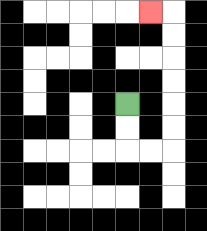{'start': '[5, 4]', 'end': '[6, 0]', 'path_directions': 'D,D,R,R,U,U,U,U,U,U,L', 'path_coordinates': '[[5, 4], [5, 5], [5, 6], [6, 6], [7, 6], [7, 5], [7, 4], [7, 3], [7, 2], [7, 1], [7, 0], [6, 0]]'}